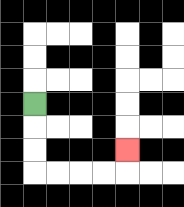{'start': '[1, 4]', 'end': '[5, 6]', 'path_directions': 'D,D,D,R,R,R,R,U', 'path_coordinates': '[[1, 4], [1, 5], [1, 6], [1, 7], [2, 7], [3, 7], [4, 7], [5, 7], [5, 6]]'}